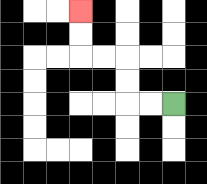{'start': '[7, 4]', 'end': '[3, 0]', 'path_directions': 'L,L,U,U,L,L,U,U', 'path_coordinates': '[[7, 4], [6, 4], [5, 4], [5, 3], [5, 2], [4, 2], [3, 2], [3, 1], [3, 0]]'}